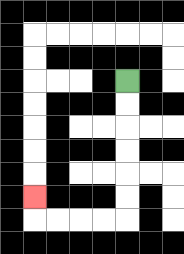{'start': '[5, 3]', 'end': '[1, 8]', 'path_directions': 'D,D,D,D,D,D,L,L,L,L,U', 'path_coordinates': '[[5, 3], [5, 4], [5, 5], [5, 6], [5, 7], [5, 8], [5, 9], [4, 9], [3, 9], [2, 9], [1, 9], [1, 8]]'}